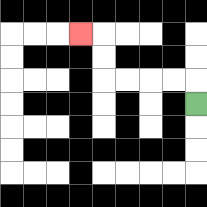{'start': '[8, 4]', 'end': '[3, 1]', 'path_directions': 'U,L,L,L,L,U,U,L', 'path_coordinates': '[[8, 4], [8, 3], [7, 3], [6, 3], [5, 3], [4, 3], [4, 2], [4, 1], [3, 1]]'}